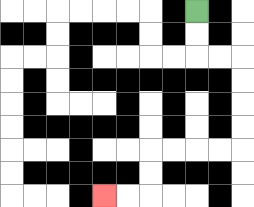{'start': '[8, 0]', 'end': '[4, 8]', 'path_directions': 'D,D,R,R,D,D,D,D,L,L,L,L,D,D,L,L', 'path_coordinates': '[[8, 0], [8, 1], [8, 2], [9, 2], [10, 2], [10, 3], [10, 4], [10, 5], [10, 6], [9, 6], [8, 6], [7, 6], [6, 6], [6, 7], [6, 8], [5, 8], [4, 8]]'}